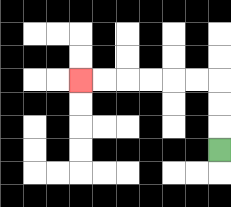{'start': '[9, 6]', 'end': '[3, 3]', 'path_directions': 'U,U,U,L,L,L,L,L,L', 'path_coordinates': '[[9, 6], [9, 5], [9, 4], [9, 3], [8, 3], [7, 3], [6, 3], [5, 3], [4, 3], [3, 3]]'}